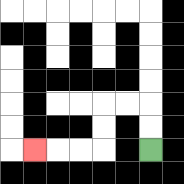{'start': '[6, 6]', 'end': '[1, 6]', 'path_directions': 'U,U,L,L,D,D,L,L,L', 'path_coordinates': '[[6, 6], [6, 5], [6, 4], [5, 4], [4, 4], [4, 5], [4, 6], [3, 6], [2, 6], [1, 6]]'}